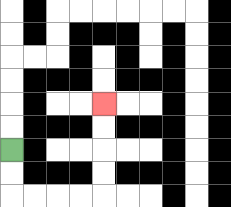{'start': '[0, 6]', 'end': '[4, 4]', 'path_directions': 'D,D,R,R,R,R,U,U,U,U', 'path_coordinates': '[[0, 6], [0, 7], [0, 8], [1, 8], [2, 8], [3, 8], [4, 8], [4, 7], [4, 6], [4, 5], [4, 4]]'}